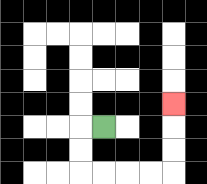{'start': '[4, 5]', 'end': '[7, 4]', 'path_directions': 'L,D,D,R,R,R,R,U,U,U', 'path_coordinates': '[[4, 5], [3, 5], [3, 6], [3, 7], [4, 7], [5, 7], [6, 7], [7, 7], [7, 6], [7, 5], [7, 4]]'}